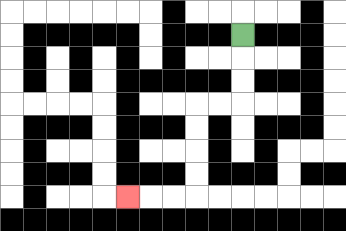{'start': '[10, 1]', 'end': '[5, 8]', 'path_directions': 'D,D,D,L,L,D,D,D,D,L,L,L', 'path_coordinates': '[[10, 1], [10, 2], [10, 3], [10, 4], [9, 4], [8, 4], [8, 5], [8, 6], [8, 7], [8, 8], [7, 8], [6, 8], [5, 8]]'}